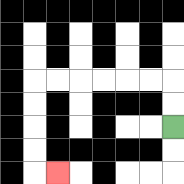{'start': '[7, 5]', 'end': '[2, 7]', 'path_directions': 'U,U,L,L,L,L,L,L,D,D,D,D,R', 'path_coordinates': '[[7, 5], [7, 4], [7, 3], [6, 3], [5, 3], [4, 3], [3, 3], [2, 3], [1, 3], [1, 4], [1, 5], [1, 6], [1, 7], [2, 7]]'}